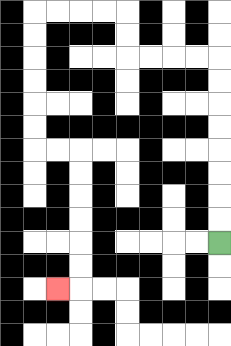{'start': '[9, 10]', 'end': '[2, 12]', 'path_directions': 'U,U,U,U,U,U,U,U,L,L,L,L,U,U,L,L,L,L,D,D,D,D,D,D,R,R,D,D,D,D,D,D,L', 'path_coordinates': '[[9, 10], [9, 9], [9, 8], [9, 7], [9, 6], [9, 5], [9, 4], [9, 3], [9, 2], [8, 2], [7, 2], [6, 2], [5, 2], [5, 1], [5, 0], [4, 0], [3, 0], [2, 0], [1, 0], [1, 1], [1, 2], [1, 3], [1, 4], [1, 5], [1, 6], [2, 6], [3, 6], [3, 7], [3, 8], [3, 9], [3, 10], [3, 11], [3, 12], [2, 12]]'}